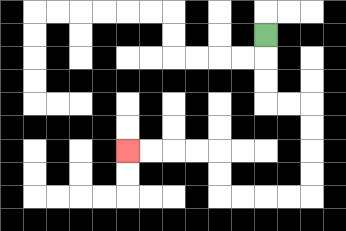{'start': '[11, 1]', 'end': '[5, 6]', 'path_directions': 'D,D,D,R,R,D,D,D,D,L,L,L,L,U,U,L,L,L,L', 'path_coordinates': '[[11, 1], [11, 2], [11, 3], [11, 4], [12, 4], [13, 4], [13, 5], [13, 6], [13, 7], [13, 8], [12, 8], [11, 8], [10, 8], [9, 8], [9, 7], [9, 6], [8, 6], [7, 6], [6, 6], [5, 6]]'}